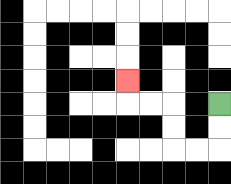{'start': '[9, 4]', 'end': '[5, 3]', 'path_directions': 'D,D,L,L,U,U,L,L,U', 'path_coordinates': '[[9, 4], [9, 5], [9, 6], [8, 6], [7, 6], [7, 5], [7, 4], [6, 4], [5, 4], [5, 3]]'}